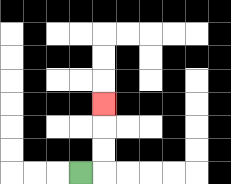{'start': '[3, 7]', 'end': '[4, 4]', 'path_directions': 'R,U,U,U', 'path_coordinates': '[[3, 7], [4, 7], [4, 6], [4, 5], [4, 4]]'}